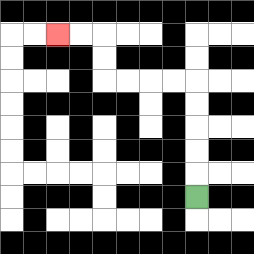{'start': '[8, 8]', 'end': '[2, 1]', 'path_directions': 'U,U,U,U,U,L,L,L,L,U,U,L,L', 'path_coordinates': '[[8, 8], [8, 7], [8, 6], [8, 5], [8, 4], [8, 3], [7, 3], [6, 3], [5, 3], [4, 3], [4, 2], [4, 1], [3, 1], [2, 1]]'}